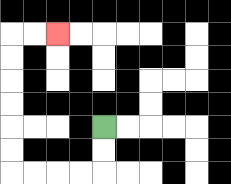{'start': '[4, 5]', 'end': '[2, 1]', 'path_directions': 'D,D,L,L,L,L,U,U,U,U,U,U,R,R', 'path_coordinates': '[[4, 5], [4, 6], [4, 7], [3, 7], [2, 7], [1, 7], [0, 7], [0, 6], [0, 5], [0, 4], [0, 3], [0, 2], [0, 1], [1, 1], [2, 1]]'}